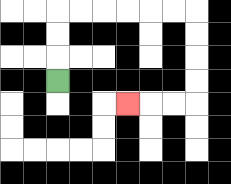{'start': '[2, 3]', 'end': '[5, 4]', 'path_directions': 'U,U,U,R,R,R,R,R,R,D,D,D,D,L,L,L', 'path_coordinates': '[[2, 3], [2, 2], [2, 1], [2, 0], [3, 0], [4, 0], [5, 0], [6, 0], [7, 0], [8, 0], [8, 1], [8, 2], [8, 3], [8, 4], [7, 4], [6, 4], [5, 4]]'}